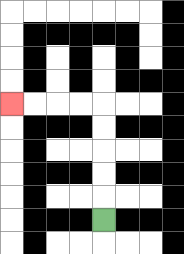{'start': '[4, 9]', 'end': '[0, 4]', 'path_directions': 'U,U,U,U,U,L,L,L,L', 'path_coordinates': '[[4, 9], [4, 8], [4, 7], [4, 6], [4, 5], [4, 4], [3, 4], [2, 4], [1, 4], [0, 4]]'}